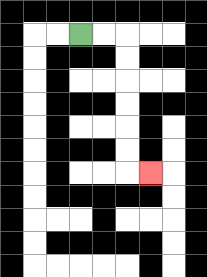{'start': '[3, 1]', 'end': '[6, 7]', 'path_directions': 'R,R,D,D,D,D,D,D,R', 'path_coordinates': '[[3, 1], [4, 1], [5, 1], [5, 2], [5, 3], [5, 4], [5, 5], [5, 6], [5, 7], [6, 7]]'}